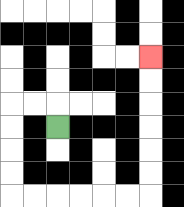{'start': '[2, 5]', 'end': '[6, 2]', 'path_directions': 'U,L,L,D,D,D,D,R,R,R,R,R,R,U,U,U,U,U,U', 'path_coordinates': '[[2, 5], [2, 4], [1, 4], [0, 4], [0, 5], [0, 6], [0, 7], [0, 8], [1, 8], [2, 8], [3, 8], [4, 8], [5, 8], [6, 8], [6, 7], [6, 6], [6, 5], [6, 4], [6, 3], [6, 2]]'}